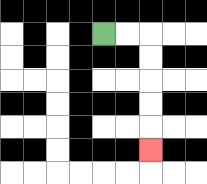{'start': '[4, 1]', 'end': '[6, 6]', 'path_directions': 'R,R,D,D,D,D,D', 'path_coordinates': '[[4, 1], [5, 1], [6, 1], [6, 2], [6, 3], [6, 4], [6, 5], [6, 6]]'}